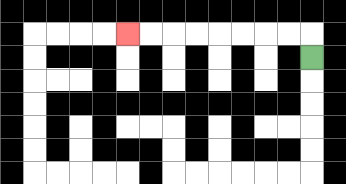{'start': '[13, 2]', 'end': '[5, 1]', 'path_directions': 'U,L,L,L,L,L,L,L,L', 'path_coordinates': '[[13, 2], [13, 1], [12, 1], [11, 1], [10, 1], [9, 1], [8, 1], [7, 1], [6, 1], [5, 1]]'}